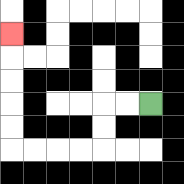{'start': '[6, 4]', 'end': '[0, 1]', 'path_directions': 'L,L,D,D,L,L,L,L,U,U,U,U,U', 'path_coordinates': '[[6, 4], [5, 4], [4, 4], [4, 5], [4, 6], [3, 6], [2, 6], [1, 6], [0, 6], [0, 5], [0, 4], [0, 3], [0, 2], [0, 1]]'}